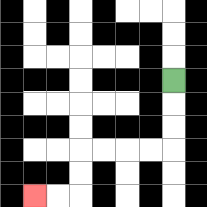{'start': '[7, 3]', 'end': '[1, 8]', 'path_directions': 'D,D,D,L,L,L,L,D,D,L,L', 'path_coordinates': '[[7, 3], [7, 4], [7, 5], [7, 6], [6, 6], [5, 6], [4, 6], [3, 6], [3, 7], [3, 8], [2, 8], [1, 8]]'}